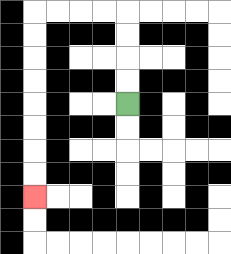{'start': '[5, 4]', 'end': '[1, 8]', 'path_directions': 'U,U,U,U,L,L,L,L,D,D,D,D,D,D,D,D', 'path_coordinates': '[[5, 4], [5, 3], [5, 2], [5, 1], [5, 0], [4, 0], [3, 0], [2, 0], [1, 0], [1, 1], [1, 2], [1, 3], [1, 4], [1, 5], [1, 6], [1, 7], [1, 8]]'}